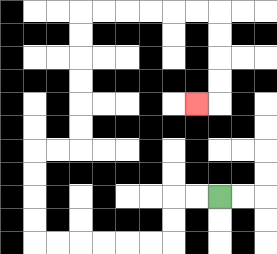{'start': '[9, 8]', 'end': '[8, 4]', 'path_directions': 'L,L,D,D,L,L,L,L,L,L,U,U,U,U,R,R,U,U,U,U,U,U,R,R,R,R,R,R,D,D,D,D,L', 'path_coordinates': '[[9, 8], [8, 8], [7, 8], [7, 9], [7, 10], [6, 10], [5, 10], [4, 10], [3, 10], [2, 10], [1, 10], [1, 9], [1, 8], [1, 7], [1, 6], [2, 6], [3, 6], [3, 5], [3, 4], [3, 3], [3, 2], [3, 1], [3, 0], [4, 0], [5, 0], [6, 0], [7, 0], [8, 0], [9, 0], [9, 1], [9, 2], [9, 3], [9, 4], [8, 4]]'}